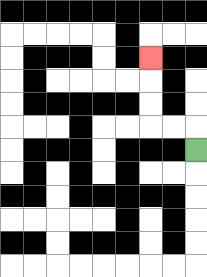{'start': '[8, 6]', 'end': '[6, 2]', 'path_directions': 'U,L,L,U,U,U', 'path_coordinates': '[[8, 6], [8, 5], [7, 5], [6, 5], [6, 4], [6, 3], [6, 2]]'}